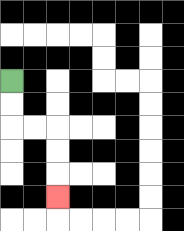{'start': '[0, 3]', 'end': '[2, 8]', 'path_directions': 'D,D,R,R,D,D,D', 'path_coordinates': '[[0, 3], [0, 4], [0, 5], [1, 5], [2, 5], [2, 6], [2, 7], [2, 8]]'}